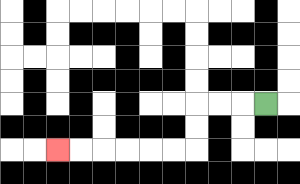{'start': '[11, 4]', 'end': '[2, 6]', 'path_directions': 'L,L,L,D,D,L,L,L,L,L,L', 'path_coordinates': '[[11, 4], [10, 4], [9, 4], [8, 4], [8, 5], [8, 6], [7, 6], [6, 6], [5, 6], [4, 6], [3, 6], [2, 6]]'}